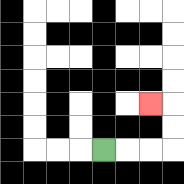{'start': '[4, 6]', 'end': '[6, 4]', 'path_directions': 'R,R,R,U,U,L', 'path_coordinates': '[[4, 6], [5, 6], [6, 6], [7, 6], [7, 5], [7, 4], [6, 4]]'}